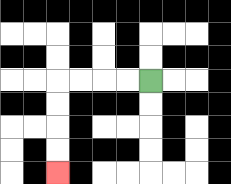{'start': '[6, 3]', 'end': '[2, 7]', 'path_directions': 'L,L,L,L,D,D,D,D', 'path_coordinates': '[[6, 3], [5, 3], [4, 3], [3, 3], [2, 3], [2, 4], [2, 5], [2, 6], [2, 7]]'}